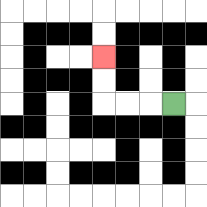{'start': '[7, 4]', 'end': '[4, 2]', 'path_directions': 'L,L,L,U,U', 'path_coordinates': '[[7, 4], [6, 4], [5, 4], [4, 4], [4, 3], [4, 2]]'}